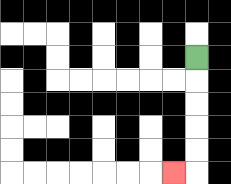{'start': '[8, 2]', 'end': '[7, 7]', 'path_directions': 'D,D,D,D,D,L', 'path_coordinates': '[[8, 2], [8, 3], [8, 4], [8, 5], [8, 6], [8, 7], [7, 7]]'}